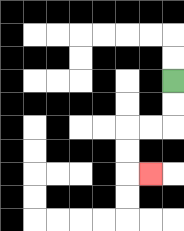{'start': '[7, 3]', 'end': '[6, 7]', 'path_directions': 'D,D,L,L,D,D,R', 'path_coordinates': '[[7, 3], [7, 4], [7, 5], [6, 5], [5, 5], [5, 6], [5, 7], [6, 7]]'}